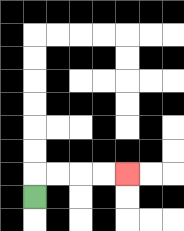{'start': '[1, 8]', 'end': '[5, 7]', 'path_directions': 'U,R,R,R,R', 'path_coordinates': '[[1, 8], [1, 7], [2, 7], [3, 7], [4, 7], [5, 7]]'}